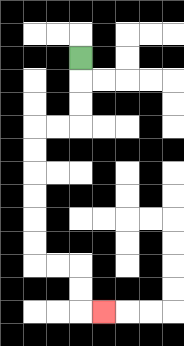{'start': '[3, 2]', 'end': '[4, 13]', 'path_directions': 'D,D,D,L,L,D,D,D,D,D,D,R,R,D,D,R', 'path_coordinates': '[[3, 2], [3, 3], [3, 4], [3, 5], [2, 5], [1, 5], [1, 6], [1, 7], [1, 8], [1, 9], [1, 10], [1, 11], [2, 11], [3, 11], [3, 12], [3, 13], [4, 13]]'}